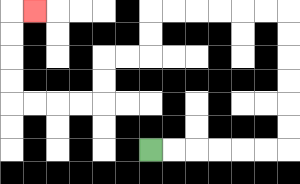{'start': '[6, 6]', 'end': '[1, 0]', 'path_directions': 'R,R,R,R,R,R,U,U,U,U,U,U,L,L,L,L,L,L,D,D,L,L,D,D,L,L,L,L,U,U,U,U,R', 'path_coordinates': '[[6, 6], [7, 6], [8, 6], [9, 6], [10, 6], [11, 6], [12, 6], [12, 5], [12, 4], [12, 3], [12, 2], [12, 1], [12, 0], [11, 0], [10, 0], [9, 0], [8, 0], [7, 0], [6, 0], [6, 1], [6, 2], [5, 2], [4, 2], [4, 3], [4, 4], [3, 4], [2, 4], [1, 4], [0, 4], [0, 3], [0, 2], [0, 1], [0, 0], [1, 0]]'}